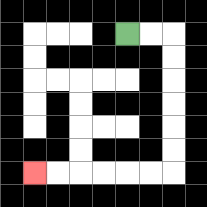{'start': '[5, 1]', 'end': '[1, 7]', 'path_directions': 'R,R,D,D,D,D,D,D,L,L,L,L,L,L', 'path_coordinates': '[[5, 1], [6, 1], [7, 1], [7, 2], [7, 3], [7, 4], [7, 5], [7, 6], [7, 7], [6, 7], [5, 7], [4, 7], [3, 7], [2, 7], [1, 7]]'}